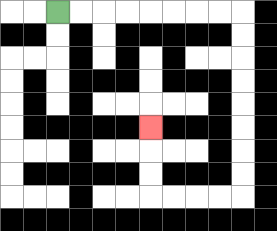{'start': '[2, 0]', 'end': '[6, 5]', 'path_directions': 'R,R,R,R,R,R,R,R,D,D,D,D,D,D,D,D,L,L,L,L,U,U,U', 'path_coordinates': '[[2, 0], [3, 0], [4, 0], [5, 0], [6, 0], [7, 0], [8, 0], [9, 0], [10, 0], [10, 1], [10, 2], [10, 3], [10, 4], [10, 5], [10, 6], [10, 7], [10, 8], [9, 8], [8, 8], [7, 8], [6, 8], [6, 7], [6, 6], [6, 5]]'}